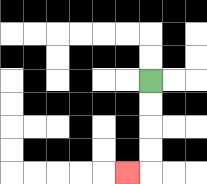{'start': '[6, 3]', 'end': '[5, 7]', 'path_directions': 'D,D,D,D,L', 'path_coordinates': '[[6, 3], [6, 4], [6, 5], [6, 6], [6, 7], [5, 7]]'}